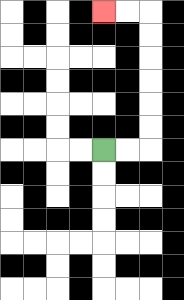{'start': '[4, 6]', 'end': '[4, 0]', 'path_directions': 'R,R,U,U,U,U,U,U,L,L', 'path_coordinates': '[[4, 6], [5, 6], [6, 6], [6, 5], [6, 4], [6, 3], [6, 2], [6, 1], [6, 0], [5, 0], [4, 0]]'}